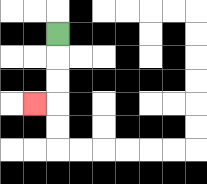{'start': '[2, 1]', 'end': '[1, 4]', 'path_directions': 'D,D,D,L', 'path_coordinates': '[[2, 1], [2, 2], [2, 3], [2, 4], [1, 4]]'}